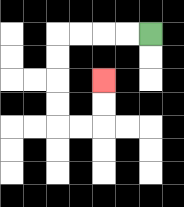{'start': '[6, 1]', 'end': '[4, 3]', 'path_directions': 'L,L,L,L,D,D,D,D,R,R,U,U', 'path_coordinates': '[[6, 1], [5, 1], [4, 1], [3, 1], [2, 1], [2, 2], [2, 3], [2, 4], [2, 5], [3, 5], [4, 5], [4, 4], [4, 3]]'}